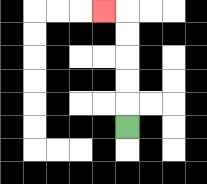{'start': '[5, 5]', 'end': '[4, 0]', 'path_directions': 'U,U,U,U,U,L', 'path_coordinates': '[[5, 5], [5, 4], [5, 3], [5, 2], [5, 1], [5, 0], [4, 0]]'}